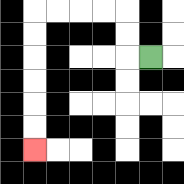{'start': '[6, 2]', 'end': '[1, 6]', 'path_directions': 'L,U,U,L,L,L,L,D,D,D,D,D,D', 'path_coordinates': '[[6, 2], [5, 2], [5, 1], [5, 0], [4, 0], [3, 0], [2, 0], [1, 0], [1, 1], [1, 2], [1, 3], [1, 4], [1, 5], [1, 6]]'}